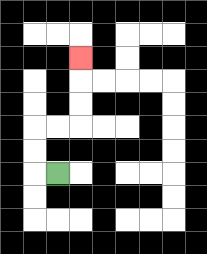{'start': '[2, 7]', 'end': '[3, 2]', 'path_directions': 'L,U,U,R,R,U,U,U', 'path_coordinates': '[[2, 7], [1, 7], [1, 6], [1, 5], [2, 5], [3, 5], [3, 4], [3, 3], [3, 2]]'}